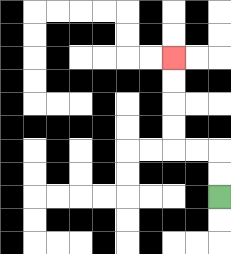{'start': '[9, 8]', 'end': '[7, 2]', 'path_directions': 'U,U,L,L,U,U,U,U', 'path_coordinates': '[[9, 8], [9, 7], [9, 6], [8, 6], [7, 6], [7, 5], [7, 4], [7, 3], [7, 2]]'}